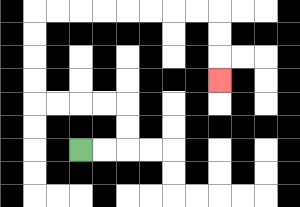{'start': '[3, 6]', 'end': '[9, 3]', 'path_directions': 'R,R,U,U,L,L,L,L,U,U,U,U,R,R,R,R,R,R,R,R,D,D,D', 'path_coordinates': '[[3, 6], [4, 6], [5, 6], [5, 5], [5, 4], [4, 4], [3, 4], [2, 4], [1, 4], [1, 3], [1, 2], [1, 1], [1, 0], [2, 0], [3, 0], [4, 0], [5, 0], [6, 0], [7, 0], [8, 0], [9, 0], [9, 1], [9, 2], [9, 3]]'}